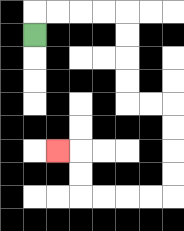{'start': '[1, 1]', 'end': '[2, 6]', 'path_directions': 'U,R,R,R,R,D,D,D,D,R,R,D,D,D,D,L,L,L,L,U,U,L', 'path_coordinates': '[[1, 1], [1, 0], [2, 0], [3, 0], [4, 0], [5, 0], [5, 1], [5, 2], [5, 3], [5, 4], [6, 4], [7, 4], [7, 5], [7, 6], [7, 7], [7, 8], [6, 8], [5, 8], [4, 8], [3, 8], [3, 7], [3, 6], [2, 6]]'}